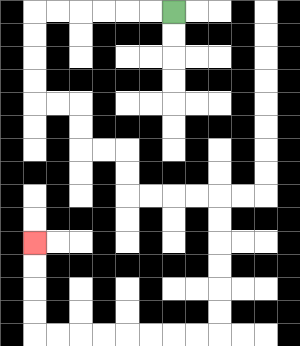{'start': '[7, 0]', 'end': '[1, 10]', 'path_directions': 'L,L,L,L,L,L,D,D,D,D,R,R,D,D,R,R,D,D,R,R,R,R,D,D,D,D,D,D,L,L,L,L,L,L,L,L,U,U,U,U', 'path_coordinates': '[[7, 0], [6, 0], [5, 0], [4, 0], [3, 0], [2, 0], [1, 0], [1, 1], [1, 2], [1, 3], [1, 4], [2, 4], [3, 4], [3, 5], [3, 6], [4, 6], [5, 6], [5, 7], [5, 8], [6, 8], [7, 8], [8, 8], [9, 8], [9, 9], [9, 10], [9, 11], [9, 12], [9, 13], [9, 14], [8, 14], [7, 14], [6, 14], [5, 14], [4, 14], [3, 14], [2, 14], [1, 14], [1, 13], [1, 12], [1, 11], [1, 10]]'}